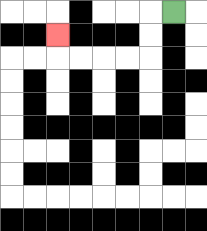{'start': '[7, 0]', 'end': '[2, 1]', 'path_directions': 'L,D,D,L,L,L,L,U', 'path_coordinates': '[[7, 0], [6, 0], [6, 1], [6, 2], [5, 2], [4, 2], [3, 2], [2, 2], [2, 1]]'}